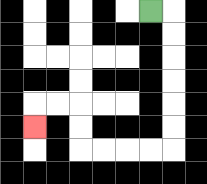{'start': '[6, 0]', 'end': '[1, 5]', 'path_directions': 'R,D,D,D,D,D,D,L,L,L,L,U,U,L,L,D', 'path_coordinates': '[[6, 0], [7, 0], [7, 1], [7, 2], [7, 3], [7, 4], [7, 5], [7, 6], [6, 6], [5, 6], [4, 6], [3, 6], [3, 5], [3, 4], [2, 4], [1, 4], [1, 5]]'}